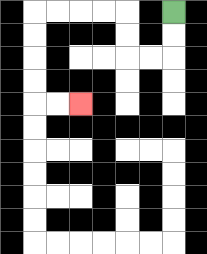{'start': '[7, 0]', 'end': '[3, 4]', 'path_directions': 'D,D,L,L,U,U,L,L,L,L,D,D,D,D,R,R', 'path_coordinates': '[[7, 0], [7, 1], [7, 2], [6, 2], [5, 2], [5, 1], [5, 0], [4, 0], [3, 0], [2, 0], [1, 0], [1, 1], [1, 2], [1, 3], [1, 4], [2, 4], [3, 4]]'}